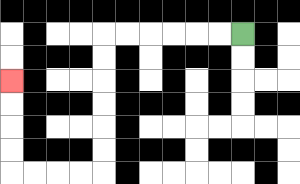{'start': '[10, 1]', 'end': '[0, 3]', 'path_directions': 'L,L,L,L,L,L,D,D,D,D,D,D,L,L,L,L,U,U,U,U', 'path_coordinates': '[[10, 1], [9, 1], [8, 1], [7, 1], [6, 1], [5, 1], [4, 1], [4, 2], [4, 3], [4, 4], [4, 5], [4, 6], [4, 7], [3, 7], [2, 7], [1, 7], [0, 7], [0, 6], [0, 5], [0, 4], [0, 3]]'}